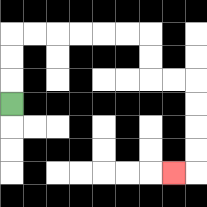{'start': '[0, 4]', 'end': '[7, 7]', 'path_directions': 'U,U,U,R,R,R,R,R,R,D,D,R,R,D,D,D,D,L', 'path_coordinates': '[[0, 4], [0, 3], [0, 2], [0, 1], [1, 1], [2, 1], [3, 1], [4, 1], [5, 1], [6, 1], [6, 2], [6, 3], [7, 3], [8, 3], [8, 4], [8, 5], [8, 6], [8, 7], [7, 7]]'}